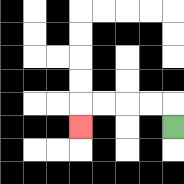{'start': '[7, 5]', 'end': '[3, 5]', 'path_directions': 'U,L,L,L,L,D', 'path_coordinates': '[[7, 5], [7, 4], [6, 4], [5, 4], [4, 4], [3, 4], [3, 5]]'}